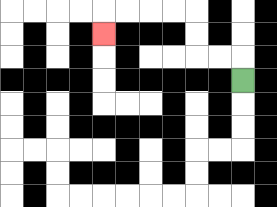{'start': '[10, 3]', 'end': '[4, 1]', 'path_directions': 'U,L,L,U,U,L,L,L,L,D', 'path_coordinates': '[[10, 3], [10, 2], [9, 2], [8, 2], [8, 1], [8, 0], [7, 0], [6, 0], [5, 0], [4, 0], [4, 1]]'}